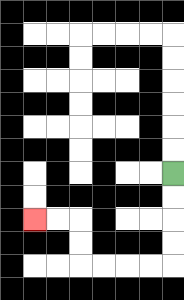{'start': '[7, 7]', 'end': '[1, 9]', 'path_directions': 'D,D,D,D,L,L,L,L,U,U,L,L', 'path_coordinates': '[[7, 7], [7, 8], [7, 9], [7, 10], [7, 11], [6, 11], [5, 11], [4, 11], [3, 11], [3, 10], [3, 9], [2, 9], [1, 9]]'}